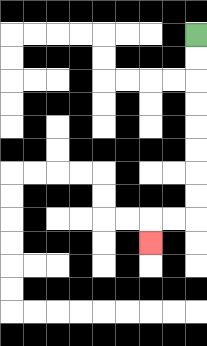{'start': '[8, 1]', 'end': '[6, 10]', 'path_directions': 'D,D,D,D,D,D,D,D,L,L,D', 'path_coordinates': '[[8, 1], [8, 2], [8, 3], [8, 4], [8, 5], [8, 6], [8, 7], [8, 8], [8, 9], [7, 9], [6, 9], [6, 10]]'}